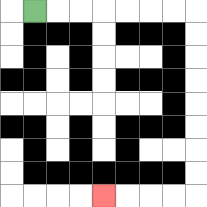{'start': '[1, 0]', 'end': '[4, 8]', 'path_directions': 'R,R,R,R,R,R,R,D,D,D,D,D,D,D,D,L,L,L,L', 'path_coordinates': '[[1, 0], [2, 0], [3, 0], [4, 0], [5, 0], [6, 0], [7, 0], [8, 0], [8, 1], [8, 2], [8, 3], [8, 4], [8, 5], [8, 6], [8, 7], [8, 8], [7, 8], [6, 8], [5, 8], [4, 8]]'}